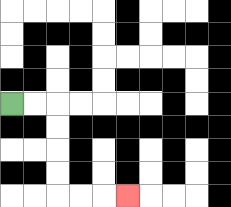{'start': '[0, 4]', 'end': '[5, 8]', 'path_directions': 'R,R,D,D,D,D,R,R,R', 'path_coordinates': '[[0, 4], [1, 4], [2, 4], [2, 5], [2, 6], [2, 7], [2, 8], [3, 8], [4, 8], [5, 8]]'}